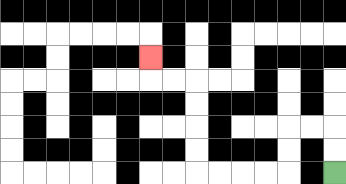{'start': '[14, 7]', 'end': '[6, 2]', 'path_directions': 'U,U,L,L,D,D,L,L,L,L,U,U,U,U,L,L,U', 'path_coordinates': '[[14, 7], [14, 6], [14, 5], [13, 5], [12, 5], [12, 6], [12, 7], [11, 7], [10, 7], [9, 7], [8, 7], [8, 6], [8, 5], [8, 4], [8, 3], [7, 3], [6, 3], [6, 2]]'}